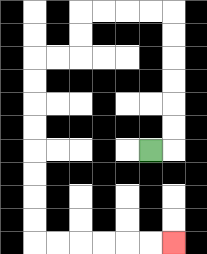{'start': '[6, 6]', 'end': '[7, 10]', 'path_directions': 'R,U,U,U,U,U,U,L,L,L,L,D,D,L,L,D,D,D,D,D,D,D,D,R,R,R,R,R,R', 'path_coordinates': '[[6, 6], [7, 6], [7, 5], [7, 4], [7, 3], [7, 2], [7, 1], [7, 0], [6, 0], [5, 0], [4, 0], [3, 0], [3, 1], [3, 2], [2, 2], [1, 2], [1, 3], [1, 4], [1, 5], [1, 6], [1, 7], [1, 8], [1, 9], [1, 10], [2, 10], [3, 10], [4, 10], [5, 10], [6, 10], [7, 10]]'}